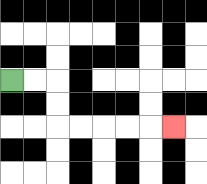{'start': '[0, 3]', 'end': '[7, 5]', 'path_directions': 'R,R,D,D,R,R,R,R,R', 'path_coordinates': '[[0, 3], [1, 3], [2, 3], [2, 4], [2, 5], [3, 5], [4, 5], [5, 5], [6, 5], [7, 5]]'}